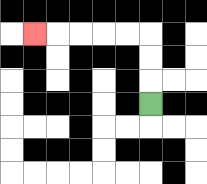{'start': '[6, 4]', 'end': '[1, 1]', 'path_directions': 'U,U,U,L,L,L,L,L', 'path_coordinates': '[[6, 4], [6, 3], [6, 2], [6, 1], [5, 1], [4, 1], [3, 1], [2, 1], [1, 1]]'}